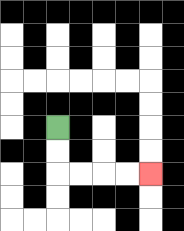{'start': '[2, 5]', 'end': '[6, 7]', 'path_directions': 'D,D,R,R,R,R', 'path_coordinates': '[[2, 5], [2, 6], [2, 7], [3, 7], [4, 7], [5, 7], [6, 7]]'}